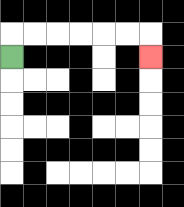{'start': '[0, 2]', 'end': '[6, 2]', 'path_directions': 'U,R,R,R,R,R,R,D', 'path_coordinates': '[[0, 2], [0, 1], [1, 1], [2, 1], [3, 1], [4, 1], [5, 1], [6, 1], [6, 2]]'}